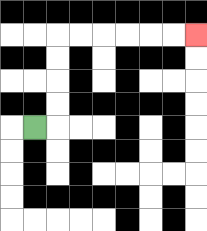{'start': '[1, 5]', 'end': '[8, 1]', 'path_directions': 'R,U,U,U,U,R,R,R,R,R,R', 'path_coordinates': '[[1, 5], [2, 5], [2, 4], [2, 3], [2, 2], [2, 1], [3, 1], [4, 1], [5, 1], [6, 1], [7, 1], [8, 1]]'}